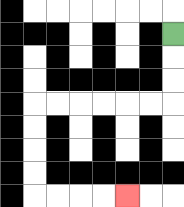{'start': '[7, 1]', 'end': '[5, 8]', 'path_directions': 'D,D,D,L,L,L,L,L,L,D,D,D,D,R,R,R,R', 'path_coordinates': '[[7, 1], [7, 2], [7, 3], [7, 4], [6, 4], [5, 4], [4, 4], [3, 4], [2, 4], [1, 4], [1, 5], [1, 6], [1, 7], [1, 8], [2, 8], [3, 8], [4, 8], [5, 8]]'}